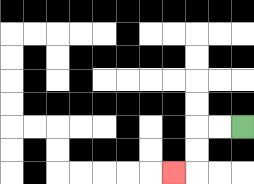{'start': '[10, 5]', 'end': '[7, 7]', 'path_directions': 'L,L,D,D,L', 'path_coordinates': '[[10, 5], [9, 5], [8, 5], [8, 6], [8, 7], [7, 7]]'}